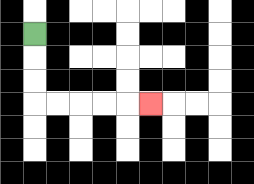{'start': '[1, 1]', 'end': '[6, 4]', 'path_directions': 'D,D,D,R,R,R,R,R', 'path_coordinates': '[[1, 1], [1, 2], [1, 3], [1, 4], [2, 4], [3, 4], [4, 4], [5, 4], [6, 4]]'}